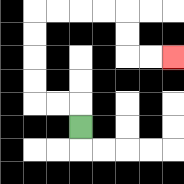{'start': '[3, 5]', 'end': '[7, 2]', 'path_directions': 'U,L,L,U,U,U,U,R,R,R,R,D,D,R,R', 'path_coordinates': '[[3, 5], [3, 4], [2, 4], [1, 4], [1, 3], [1, 2], [1, 1], [1, 0], [2, 0], [3, 0], [4, 0], [5, 0], [5, 1], [5, 2], [6, 2], [7, 2]]'}